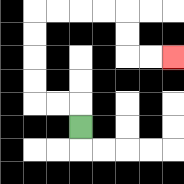{'start': '[3, 5]', 'end': '[7, 2]', 'path_directions': 'U,L,L,U,U,U,U,R,R,R,R,D,D,R,R', 'path_coordinates': '[[3, 5], [3, 4], [2, 4], [1, 4], [1, 3], [1, 2], [1, 1], [1, 0], [2, 0], [3, 0], [4, 0], [5, 0], [5, 1], [5, 2], [6, 2], [7, 2]]'}